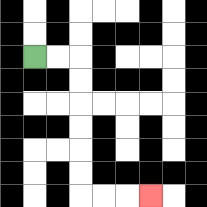{'start': '[1, 2]', 'end': '[6, 8]', 'path_directions': 'R,R,D,D,D,D,D,D,R,R,R', 'path_coordinates': '[[1, 2], [2, 2], [3, 2], [3, 3], [3, 4], [3, 5], [3, 6], [3, 7], [3, 8], [4, 8], [5, 8], [6, 8]]'}